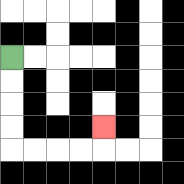{'start': '[0, 2]', 'end': '[4, 5]', 'path_directions': 'D,D,D,D,R,R,R,R,U', 'path_coordinates': '[[0, 2], [0, 3], [0, 4], [0, 5], [0, 6], [1, 6], [2, 6], [3, 6], [4, 6], [4, 5]]'}